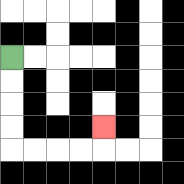{'start': '[0, 2]', 'end': '[4, 5]', 'path_directions': 'D,D,D,D,R,R,R,R,U', 'path_coordinates': '[[0, 2], [0, 3], [0, 4], [0, 5], [0, 6], [1, 6], [2, 6], [3, 6], [4, 6], [4, 5]]'}